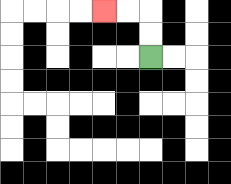{'start': '[6, 2]', 'end': '[4, 0]', 'path_directions': 'U,U,L,L', 'path_coordinates': '[[6, 2], [6, 1], [6, 0], [5, 0], [4, 0]]'}